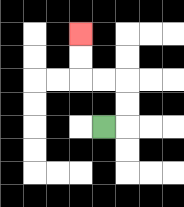{'start': '[4, 5]', 'end': '[3, 1]', 'path_directions': 'R,U,U,L,L,U,U', 'path_coordinates': '[[4, 5], [5, 5], [5, 4], [5, 3], [4, 3], [3, 3], [3, 2], [3, 1]]'}